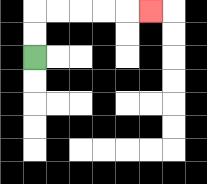{'start': '[1, 2]', 'end': '[6, 0]', 'path_directions': 'U,U,R,R,R,R,R', 'path_coordinates': '[[1, 2], [1, 1], [1, 0], [2, 0], [3, 0], [4, 0], [5, 0], [6, 0]]'}